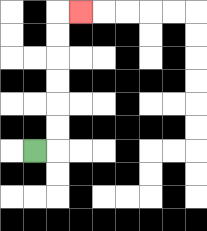{'start': '[1, 6]', 'end': '[3, 0]', 'path_directions': 'R,U,U,U,U,U,U,R', 'path_coordinates': '[[1, 6], [2, 6], [2, 5], [2, 4], [2, 3], [2, 2], [2, 1], [2, 0], [3, 0]]'}